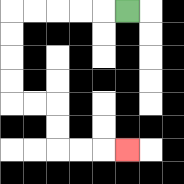{'start': '[5, 0]', 'end': '[5, 6]', 'path_directions': 'L,L,L,L,L,D,D,D,D,R,R,D,D,R,R,R', 'path_coordinates': '[[5, 0], [4, 0], [3, 0], [2, 0], [1, 0], [0, 0], [0, 1], [0, 2], [0, 3], [0, 4], [1, 4], [2, 4], [2, 5], [2, 6], [3, 6], [4, 6], [5, 6]]'}